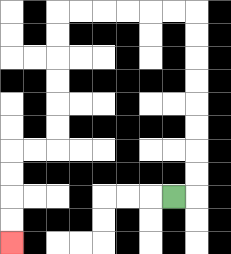{'start': '[7, 8]', 'end': '[0, 10]', 'path_directions': 'R,U,U,U,U,U,U,U,U,L,L,L,L,L,L,D,D,D,D,D,D,L,L,D,D,D,D', 'path_coordinates': '[[7, 8], [8, 8], [8, 7], [8, 6], [8, 5], [8, 4], [8, 3], [8, 2], [8, 1], [8, 0], [7, 0], [6, 0], [5, 0], [4, 0], [3, 0], [2, 0], [2, 1], [2, 2], [2, 3], [2, 4], [2, 5], [2, 6], [1, 6], [0, 6], [0, 7], [0, 8], [0, 9], [0, 10]]'}